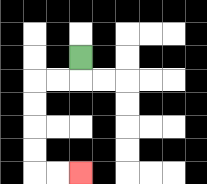{'start': '[3, 2]', 'end': '[3, 7]', 'path_directions': 'D,L,L,D,D,D,D,R,R', 'path_coordinates': '[[3, 2], [3, 3], [2, 3], [1, 3], [1, 4], [1, 5], [1, 6], [1, 7], [2, 7], [3, 7]]'}